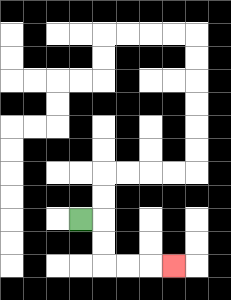{'start': '[3, 9]', 'end': '[7, 11]', 'path_directions': 'R,D,D,R,R,R', 'path_coordinates': '[[3, 9], [4, 9], [4, 10], [4, 11], [5, 11], [6, 11], [7, 11]]'}